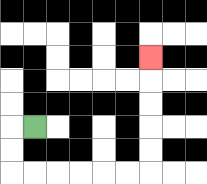{'start': '[1, 5]', 'end': '[6, 2]', 'path_directions': 'L,D,D,R,R,R,R,R,R,U,U,U,U,U', 'path_coordinates': '[[1, 5], [0, 5], [0, 6], [0, 7], [1, 7], [2, 7], [3, 7], [4, 7], [5, 7], [6, 7], [6, 6], [6, 5], [6, 4], [6, 3], [6, 2]]'}